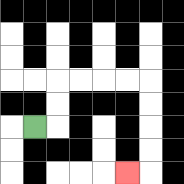{'start': '[1, 5]', 'end': '[5, 7]', 'path_directions': 'R,U,U,R,R,R,R,D,D,D,D,L', 'path_coordinates': '[[1, 5], [2, 5], [2, 4], [2, 3], [3, 3], [4, 3], [5, 3], [6, 3], [6, 4], [6, 5], [6, 6], [6, 7], [5, 7]]'}